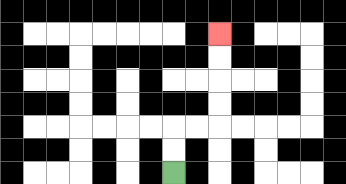{'start': '[7, 7]', 'end': '[9, 1]', 'path_directions': 'U,U,R,R,U,U,U,U', 'path_coordinates': '[[7, 7], [7, 6], [7, 5], [8, 5], [9, 5], [9, 4], [9, 3], [9, 2], [9, 1]]'}